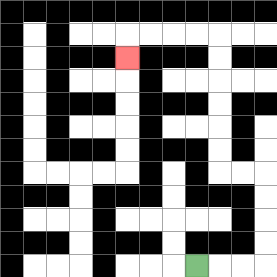{'start': '[8, 11]', 'end': '[5, 2]', 'path_directions': 'R,R,R,U,U,U,U,L,L,U,U,U,U,U,U,L,L,L,L,D', 'path_coordinates': '[[8, 11], [9, 11], [10, 11], [11, 11], [11, 10], [11, 9], [11, 8], [11, 7], [10, 7], [9, 7], [9, 6], [9, 5], [9, 4], [9, 3], [9, 2], [9, 1], [8, 1], [7, 1], [6, 1], [5, 1], [5, 2]]'}